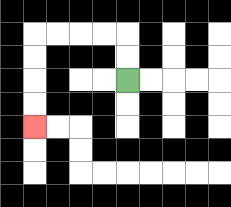{'start': '[5, 3]', 'end': '[1, 5]', 'path_directions': 'U,U,L,L,L,L,D,D,D,D', 'path_coordinates': '[[5, 3], [5, 2], [5, 1], [4, 1], [3, 1], [2, 1], [1, 1], [1, 2], [1, 3], [1, 4], [1, 5]]'}